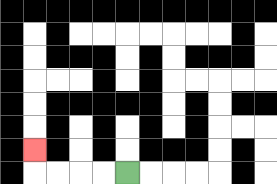{'start': '[5, 7]', 'end': '[1, 6]', 'path_directions': 'L,L,L,L,U', 'path_coordinates': '[[5, 7], [4, 7], [3, 7], [2, 7], [1, 7], [1, 6]]'}